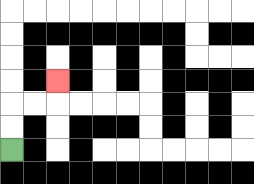{'start': '[0, 6]', 'end': '[2, 3]', 'path_directions': 'U,U,R,R,U', 'path_coordinates': '[[0, 6], [0, 5], [0, 4], [1, 4], [2, 4], [2, 3]]'}